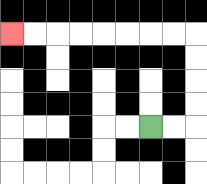{'start': '[6, 5]', 'end': '[0, 1]', 'path_directions': 'R,R,U,U,U,U,L,L,L,L,L,L,L,L', 'path_coordinates': '[[6, 5], [7, 5], [8, 5], [8, 4], [8, 3], [8, 2], [8, 1], [7, 1], [6, 1], [5, 1], [4, 1], [3, 1], [2, 1], [1, 1], [0, 1]]'}